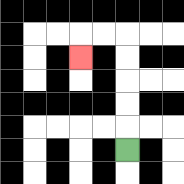{'start': '[5, 6]', 'end': '[3, 2]', 'path_directions': 'U,U,U,U,U,L,L,D', 'path_coordinates': '[[5, 6], [5, 5], [5, 4], [5, 3], [5, 2], [5, 1], [4, 1], [3, 1], [3, 2]]'}